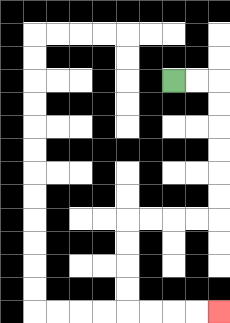{'start': '[7, 3]', 'end': '[9, 13]', 'path_directions': 'R,R,D,D,D,D,D,D,L,L,L,L,D,D,D,D,R,R,R,R', 'path_coordinates': '[[7, 3], [8, 3], [9, 3], [9, 4], [9, 5], [9, 6], [9, 7], [9, 8], [9, 9], [8, 9], [7, 9], [6, 9], [5, 9], [5, 10], [5, 11], [5, 12], [5, 13], [6, 13], [7, 13], [8, 13], [9, 13]]'}